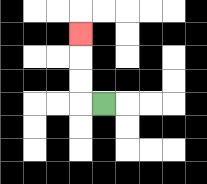{'start': '[4, 4]', 'end': '[3, 1]', 'path_directions': 'L,U,U,U', 'path_coordinates': '[[4, 4], [3, 4], [3, 3], [3, 2], [3, 1]]'}